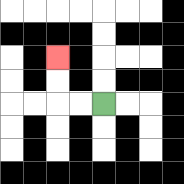{'start': '[4, 4]', 'end': '[2, 2]', 'path_directions': 'L,L,U,U', 'path_coordinates': '[[4, 4], [3, 4], [2, 4], [2, 3], [2, 2]]'}